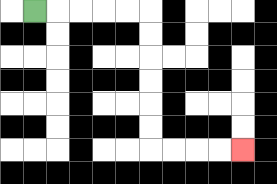{'start': '[1, 0]', 'end': '[10, 6]', 'path_directions': 'R,R,R,R,R,D,D,D,D,D,D,R,R,R,R', 'path_coordinates': '[[1, 0], [2, 0], [3, 0], [4, 0], [5, 0], [6, 0], [6, 1], [6, 2], [6, 3], [6, 4], [6, 5], [6, 6], [7, 6], [8, 6], [9, 6], [10, 6]]'}